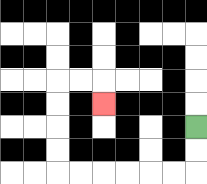{'start': '[8, 5]', 'end': '[4, 4]', 'path_directions': 'D,D,L,L,L,L,L,L,U,U,U,U,R,R,D', 'path_coordinates': '[[8, 5], [8, 6], [8, 7], [7, 7], [6, 7], [5, 7], [4, 7], [3, 7], [2, 7], [2, 6], [2, 5], [2, 4], [2, 3], [3, 3], [4, 3], [4, 4]]'}